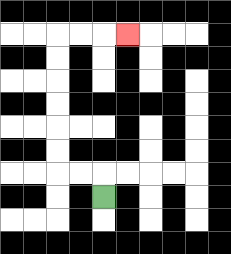{'start': '[4, 8]', 'end': '[5, 1]', 'path_directions': 'U,L,L,U,U,U,U,U,U,R,R,R', 'path_coordinates': '[[4, 8], [4, 7], [3, 7], [2, 7], [2, 6], [2, 5], [2, 4], [2, 3], [2, 2], [2, 1], [3, 1], [4, 1], [5, 1]]'}